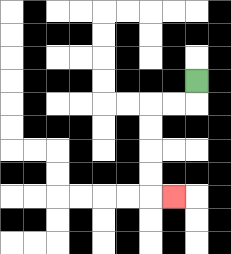{'start': '[8, 3]', 'end': '[7, 8]', 'path_directions': 'D,L,L,D,D,D,D,R', 'path_coordinates': '[[8, 3], [8, 4], [7, 4], [6, 4], [6, 5], [6, 6], [6, 7], [6, 8], [7, 8]]'}